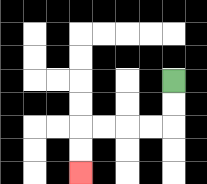{'start': '[7, 3]', 'end': '[3, 7]', 'path_directions': 'D,D,L,L,L,L,D,D', 'path_coordinates': '[[7, 3], [7, 4], [7, 5], [6, 5], [5, 5], [4, 5], [3, 5], [3, 6], [3, 7]]'}